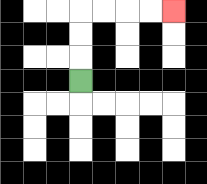{'start': '[3, 3]', 'end': '[7, 0]', 'path_directions': 'U,U,U,R,R,R,R', 'path_coordinates': '[[3, 3], [3, 2], [3, 1], [3, 0], [4, 0], [5, 0], [6, 0], [7, 0]]'}